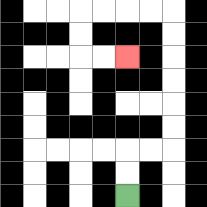{'start': '[5, 8]', 'end': '[5, 2]', 'path_directions': 'U,U,R,R,U,U,U,U,U,U,L,L,L,L,D,D,R,R', 'path_coordinates': '[[5, 8], [5, 7], [5, 6], [6, 6], [7, 6], [7, 5], [7, 4], [7, 3], [7, 2], [7, 1], [7, 0], [6, 0], [5, 0], [4, 0], [3, 0], [3, 1], [3, 2], [4, 2], [5, 2]]'}